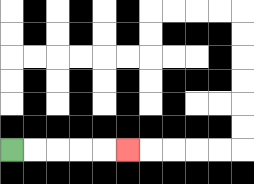{'start': '[0, 6]', 'end': '[5, 6]', 'path_directions': 'R,R,R,R,R', 'path_coordinates': '[[0, 6], [1, 6], [2, 6], [3, 6], [4, 6], [5, 6]]'}